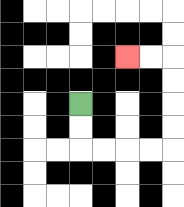{'start': '[3, 4]', 'end': '[5, 2]', 'path_directions': 'D,D,R,R,R,R,U,U,U,U,L,L', 'path_coordinates': '[[3, 4], [3, 5], [3, 6], [4, 6], [5, 6], [6, 6], [7, 6], [7, 5], [7, 4], [7, 3], [7, 2], [6, 2], [5, 2]]'}